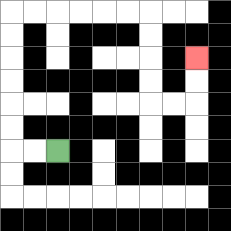{'start': '[2, 6]', 'end': '[8, 2]', 'path_directions': 'L,L,U,U,U,U,U,U,R,R,R,R,R,R,D,D,D,D,R,R,U,U', 'path_coordinates': '[[2, 6], [1, 6], [0, 6], [0, 5], [0, 4], [0, 3], [0, 2], [0, 1], [0, 0], [1, 0], [2, 0], [3, 0], [4, 0], [5, 0], [6, 0], [6, 1], [6, 2], [6, 3], [6, 4], [7, 4], [8, 4], [8, 3], [8, 2]]'}